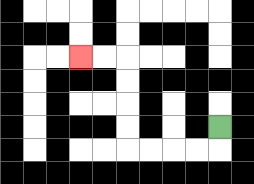{'start': '[9, 5]', 'end': '[3, 2]', 'path_directions': 'D,L,L,L,L,U,U,U,U,L,L', 'path_coordinates': '[[9, 5], [9, 6], [8, 6], [7, 6], [6, 6], [5, 6], [5, 5], [5, 4], [5, 3], [5, 2], [4, 2], [3, 2]]'}